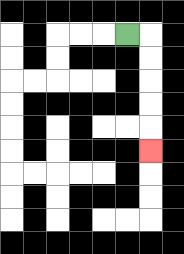{'start': '[5, 1]', 'end': '[6, 6]', 'path_directions': 'R,D,D,D,D,D', 'path_coordinates': '[[5, 1], [6, 1], [6, 2], [6, 3], [6, 4], [6, 5], [6, 6]]'}